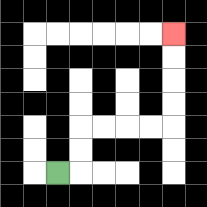{'start': '[2, 7]', 'end': '[7, 1]', 'path_directions': 'R,U,U,R,R,R,R,U,U,U,U', 'path_coordinates': '[[2, 7], [3, 7], [3, 6], [3, 5], [4, 5], [5, 5], [6, 5], [7, 5], [7, 4], [7, 3], [7, 2], [7, 1]]'}